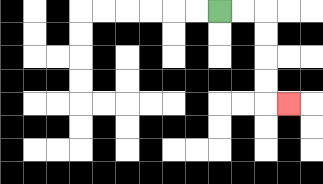{'start': '[9, 0]', 'end': '[12, 4]', 'path_directions': 'R,R,D,D,D,D,R', 'path_coordinates': '[[9, 0], [10, 0], [11, 0], [11, 1], [11, 2], [11, 3], [11, 4], [12, 4]]'}